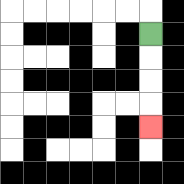{'start': '[6, 1]', 'end': '[6, 5]', 'path_directions': 'D,D,D,D', 'path_coordinates': '[[6, 1], [6, 2], [6, 3], [6, 4], [6, 5]]'}